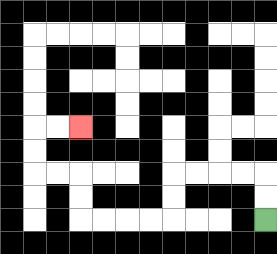{'start': '[11, 9]', 'end': '[3, 5]', 'path_directions': 'U,U,L,L,L,L,D,D,L,L,L,L,U,U,L,L,U,U,R,R', 'path_coordinates': '[[11, 9], [11, 8], [11, 7], [10, 7], [9, 7], [8, 7], [7, 7], [7, 8], [7, 9], [6, 9], [5, 9], [4, 9], [3, 9], [3, 8], [3, 7], [2, 7], [1, 7], [1, 6], [1, 5], [2, 5], [3, 5]]'}